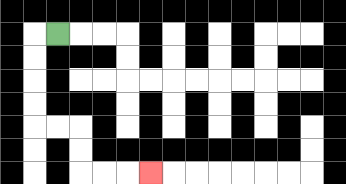{'start': '[2, 1]', 'end': '[6, 7]', 'path_directions': 'L,D,D,D,D,R,R,D,D,R,R,R', 'path_coordinates': '[[2, 1], [1, 1], [1, 2], [1, 3], [1, 4], [1, 5], [2, 5], [3, 5], [3, 6], [3, 7], [4, 7], [5, 7], [6, 7]]'}